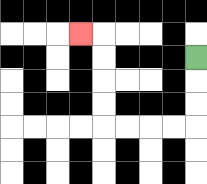{'start': '[8, 2]', 'end': '[3, 1]', 'path_directions': 'D,D,D,L,L,L,L,U,U,U,U,L', 'path_coordinates': '[[8, 2], [8, 3], [8, 4], [8, 5], [7, 5], [6, 5], [5, 5], [4, 5], [4, 4], [4, 3], [4, 2], [4, 1], [3, 1]]'}